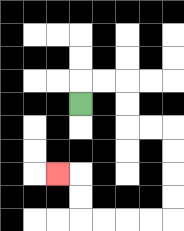{'start': '[3, 4]', 'end': '[2, 7]', 'path_directions': 'U,R,R,D,D,R,R,D,D,D,D,L,L,L,L,U,U,L', 'path_coordinates': '[[3, 4], [3, 3], [4, 3], [5, 3], [5, 4], [5, 5], [6, 5], [7, 5], [7, 6], [7, 7], [7, 8], [7, 9], [6, 9], [5, 9], [4, 9], [3, 9], [3, 8], [3, 7], [2, 7]]'}